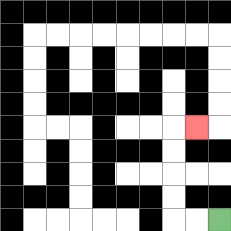{'start': '[9, 9]', 'end': '[8, 5]', 'path_directions': 'L,L,U,U,U,U,R', 'path_coordinates': '[[9, 9], [8, 9], [7, 9], [7, 8], [7, 7], [7, 6], [7, 5], [8, 5]]'}